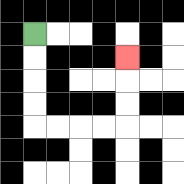{'start': '[1, 1]', 'end': '[5, 2]', 'path_directions': 'D,D,D,D,R,R,R,R,U,U,U', 'path_coordinates': '[[1, 1], [1, 2], [1, 3], [1, 4], [1, 5], [2, 5], [3, 5], [4, 5], [5, 5], [5, 4], [5, 3], [5, 2]]'}